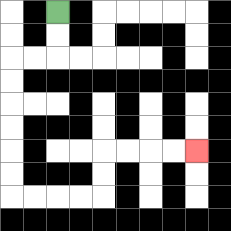{'start': '[2, 0]', 'end': '[8, 6]', 'path_directions': 'D,D,L,L,D,D,D,D,D,D,R,R,R,R,U,U,R,R,R,R', 'path_coordinates': '[[2, 0], [2, 1], [2, 2], [1, 2], [0, 2], [0, 3], [0, 4], [0, 5], [0, 6], [0, 7], [0, 8], [1, 8], [2, 8], [3, 8], [4, 8], [4, 7], [4, 6], [5, 6], [6, 6], [7, 6], [8, 6]]'}